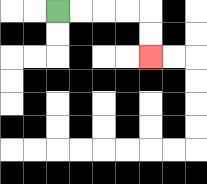{'start': '[2, 0]', 'end': '[6, 2]', 'path_directions': 'R,R,R,R,D,D', 'path_coordinates': '[[2, 0], [3, 0], [4, 0], [5, 0], [6, 0], [6, 1], [6, 2]]'}